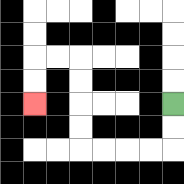{'start': '[7, 4]', 'end': '[1, 4]', 'path_directions': 'D,D,L,L,L,L,U,U,U,U,L,L,D,D', 'path_coordinates': '[[7, 4], [7, 5], [7, 6], [6, 6], [5, 6], [4, 6], [3, 6], [3, 5], [3, 4], [3, 3], [3, 2], [2, 2], [1, 2], [1, 3], [1, 4]]'}